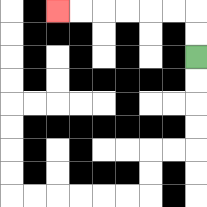{'start': '[8, 2]', 'end': '[2, 0]', 'path_directions': 'U,U,L,L,L,L,L,L', 'path_coordinates': '[[8, 2], [8, 1], [8, 0], [7, 0], [6, 0], [5, 0], [4, 0], [3, 0], [2, 0]]'}